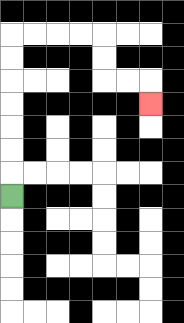{'start': '[0, 8]', 'end': '[6, 4]', 'path_directions': 'U,U,U,U,U,U,U,R,R,R,R,D,D,R,R,D', 'path_coordinates': '[[0, 8], [0, 7], [0, 6], [0, 5], [0, 4], [0, 3], [0, 2], [0, 1], [1, 1], [2, 1], [3, 1], [4, 1], [4, 2], [4, 3], [5, 3], [6, 3], [6, 4]]'}